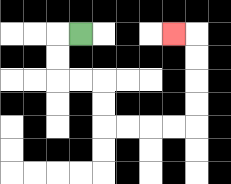{'start': '[3, 1]', 'end': '[7, 1]', 'path_directions': 'L,D,D,R,R,D,D,R,R,R,R,U,U,U,U,L', 'path_coordinates': '[[3, 1], [2, 1], [2, 2], [2, 3], [3, 3], [4, 3], [4, 4], [4, 5], [5, 5], [6, 5], [7, 5], [8, 5], [8, 4], [8, 3], [8, 2], [8, 1], [7, 1]]'}